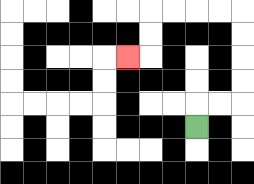{'start': '[8, 5]', 'end': '[5, 2]', 'path_directions': 'U,R,R,U,U,U,U,L,L,L,L,D,D,L', 'path_coordinates': '[[8, 5], [8, 4], [9, 4], [10, 4], [10, 3], [10, 2], [10, 1], [10, 0], [9, 0], [8, 0], [7, 0], [6, 0], [6, 1], [6, 2], [5, 2]]'}